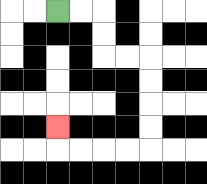{'start': '[2, 0]', 'end': '[2, 5]', 'path_directions': 'R,R,D,D,R,R,D,D,D,D,L,L,L,L,U', 'path_coordinates': '[[2, 0], [3, 0], [4, 0], [4, 1], [4, 2], [5, 2], [6, 2], [6, 3], [6, 4], [6, 5], [6, 6], [5, 6], [4, 6], [3, 6], [2, 6], [2, 5]]'}